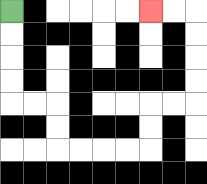{'start': '[0, 0]', 'end': '[6, 0]', 'path_directions': 'D,D,D,D,R,R,D,D,R,R,R,R,U,U,R,R,U,U,U,U,L,L', 'path_coordinates': '[[0, 0], [0, 1], [0, 2], [0, 3], [0, 4], [1, 4], [2, 4], [2, 5], [2, 6], [3, 6], [4, 6], [5, 6], [6, 6], [6, 5], [6, 4], [7, 4], [8, 4], [8, 3], [8, 2], [8, 1], [8, 0], [7, 0], [6, 0]]'}